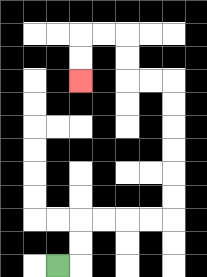{'start': '[2, 11]', 'end': '[3, 3]', 'path_directions': 'R,U,U,R,R,R,R,U,U,U,U,U,U,L,L,U,U,L,L,D,D', 'path_coordinates': '[[2, 11], [3, 11], [3, 10], [3, 9], [4, 9], [5, 9], [6, 9], [7, 9], [7, 8], [7, 7], [7, 6], [7, 5], [7, 4], [7, 3], [6, 3], [5, 3], [5, 2], [5, 1], [4, 1], [3, 1], [3, 2], [3, 3]]'}